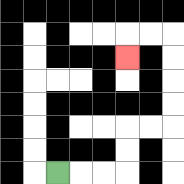{'start': '[2, 7]', 'end': '[5, 2]', 'path_directions': 'R,R,R,U,U,R,R,U,U,U,U,L,L,D', 'path_coordinates': '[[2, 7], [3, 7], [4, 7], [5, 7], [5, 6], [5, 5], [6, 5], [7, 5], [7, 4], [7, 3], [7, 2], [7, 1], [6, 1], [5, 1], [5, 2]]'}